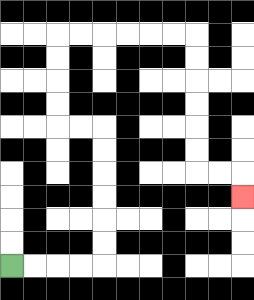{'start': '[0, 11]', 'end': '[10, 8]', 'path_directions': 'R,R,R,R,U,U,U,U,U,U,L,L,U,U,U,U,R,R,R,R,R,R,D,D,D,D,D,D,R,R,D', 'path_coordinates': '[[0, 11], [1, 11], [2, 11], [3, 11], [4, 11], [4, 10], [4, 9], [4, 8], [4, 7], [4, 6], [4, 5], [3, 5], [2, 5], [2, 4], [2, 3], [2, 2], [2, 1], [3, 1], [4, 1], [5, 1], [6, 1], [7, 1], [8, 1], [8, 2], [8, 3], [8, 4], [8, 5], [8, 6], [8, 7], [9, 7], [10, 7], [10, 8]]'}